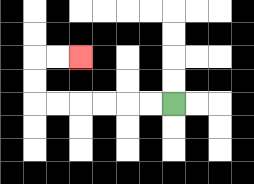{'start': '[7, 4]', 'end': '[3, 2]', 'path_directions': 'L,L,L,L,L,L,U,U,R,R', 'path_coordinates': '[[7, 4], [6, 4], [5, 4], [4, 4], [3, 4], [2, 4], [1, 4], [1, 3], [1, 2], [2, 2], [3, 2]]'}